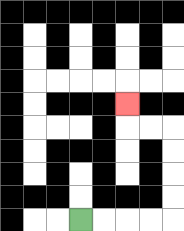{'start': '[3, 9]', 'end': '[5, 4]', 'path_directions': 'R,R,R,R,U,U,U,U,L,L,U', 'path_coordinates': '[[3, 9], [4, 9], [5, 9], [6, 9], [7, 9], [7, 8], [7, 7], [7, 6], [7, 5], [6, 5], [5, 5], [5, 4]]'}